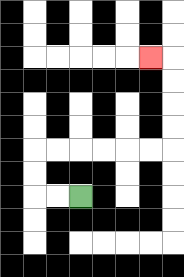{'start': '[3, 8]', 'end': '[6, 2]', 'path_directions': 'L,L,U,U,R,R,R,R,R,R,U,U,U,U,L', 'path_coordinates': '[[3, 8], [2, 8], [1, 8], [1, 7], [1, 6], [2, 6], [3, 6], [4, 6], [5, 6], [6, 6], [7, 6], [7, 5], [7, 4], [7, 3], [7, 2], [6, 2]]'}